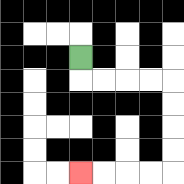{'start': '[3, 2]', 'end': '[3, 7]', 'path_directions': 'D,R,R,R,R,D,D,D,D,L,L,L,L', 'path_coordinates': '[[3, 2], [3, 3], [4, 3], [5, 3], [6, 3], [7, 3], [7, 4], [7, 5], [7, 6], [7, 7], [6, 7], [5, 7], [4, 7], [3, 7]]'}